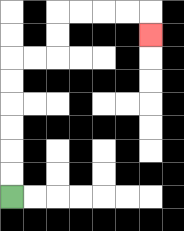{'start': '[0, 8]', 'end': '[6, 1]', 'path_directions': 'U,U,U,U,U,U,R,R,U,U,R,R,R,R,D', 'path_coordinates': '[[0, 8], [0, 7], [0, 6], [0, 5], [0, 4], [0, 3], [0, 2], [1, 2], [2, 2], [2, 1], [2, 0], [3, 0], [4, 0], [5, 0], [6, 0], [6, 1]]'}